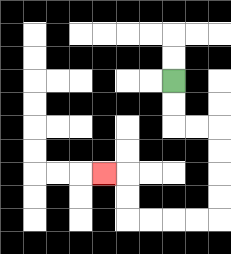{'start': '[7, 3]', 'end': '[4, 7]', 'path_directions': 'D,D,R,R,D,D,D,D,L,L,L,L,U,U,L', 'path_coordinates': '[[7, 3], [7, 4], [7, 5], [8, 5], [9, 5], [9, 6], [9, 7], [9, 8], [9, 9], [8, 9], [7, 9], [6, 9], [5, 9], [5, 8], [5, 7], [4, 7]]'}